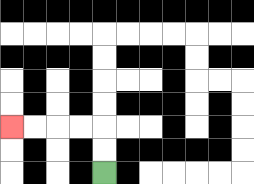{'start': '[4, 7]', 'end': '[0, 5]', 'path_directions': 'U,U,L,L,L,L', 'path_coordinates': '[[4, 7], [4, 6], [4, 5], [3, 5], [2, 5], [1, 5], [0, 5]]'}